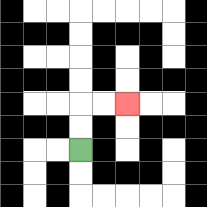{'start': '[3, 6]', 'end': '[5, 4]', 'path_directions': 'U,U,R,R', 'path_coordinates': '[[3, 6], [3, 5], [3, 4], [4, 4], [5, 4]]'}